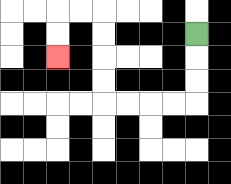{'start': '[8, 1]', 'end': '[2, 2]', 'path_directions': 'D,D,D,L,L,L,L,U,U,U,U,L,L,D,D', 'path_coordinates': '[[8, 1], [8, 2], [8, 3], [8, 4], [7, 4], [6, 4], [5, 4], [4, 4], [4, 3], [4, 2], [4, 1], [4, 0], [3, 0], [2, 0], [2, 1], [2, 2]]'}